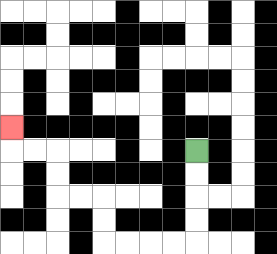{'start': '[8, 6]', 'end': '[0, 5]', 'path_directions': 'D,D,D,D,L,L,L,L,U,U,L,L,U,U,L,L,U', 'path_coordinates': '[[8, 6], [8, 7], [8, 8], [8, 9], [8, 10], [7, 10], [6, 10], [5, 10], [4, 10], [4, 9], [4, 8], [3, 8], [2, 8], [2, 7], [2, 6], [1, 6], [0, 6], [0, 5]]'}